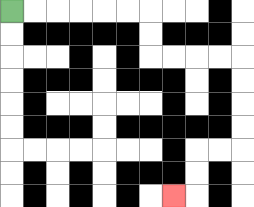{'start': '[0, 0]', 'end': '[7, 8]', 'path_directions': 'R,R,R,R,R,R,D,D,R,R,R,R,D,D,D,D,L,L,D,D,L', 'path_coordinates': '[[0, 0], [1, 0], [2, 0], [3, 0], [4, 0], [5, 0], [6, 0], [6, 1], [6, 2], [7, 2], [8, 2], [9, 2], [10, 2], [10, 3], [10, 4], [10, 5], [10, 6], [9, 6], [8, 6], [8, 7], [8, 8], [7, 8]]'}